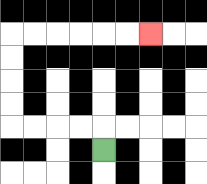{'start': '[4, 6]', 'end': '[6, 1]', 'path_directions': 'U,L,L,L,L,U,U,U,U,R,R,R,R,R,R', 'path_coordinates': '[[4, 6], [4, 5], [3, 5], [2, 5], [1, 5], [0, 5], [0, 4], [0, 3], [0, 2], [0, 1], [1, 1], [2, 1], [3, 1], [4, 1], [5, 1], [6, 1]]'}